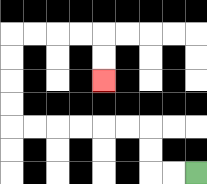{'start': '[8, 7]', 'end': '[4, 3]', 'path_directions': 'L,L,U,U,L,L,L,L,L,L,U,U,U,U,R,R,R,R,D,D', 'path_coordinates': '[[8, 7], [7, 7], [6, 7], [6, 6], [6, 5], [5, 5], [4, 5], [3, 5], [2, 5], [1, 5], [0, 5], [0, 4], [0, 3], [0, 2], [0, 1], [1, 1], [2, 1], [3, 1], [4, 1], [4, 2], [4, 3]]'}